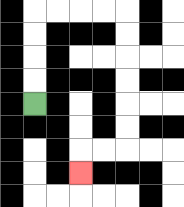{'start': '[1, 4]', 'end': '[3, 7]', 'path_directions': 'U,U,U,U,R,R,R,R,D,D,D,D,D,D,L,L,D', 'path_coordinates': '[[1, 4], [1, 3], [1, 2], [1, 1], [1, 0], [2, 0], [3, 0], [4, 0], [5, 0], [5, 1], [5, 2], [5, 3], [5, 4], [5, 5], [5, 6], [4, 6], [3, 6], [3, 7]]'}